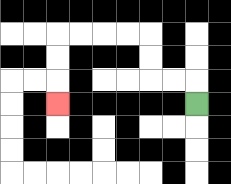{'start': '[8, 4]', 'end': '[2, 4]', 'path_directions': 'U,L,L,U,U,L,L,L,L,D,D,D', 'path_coordinates': '[[8, 4], [8, 3], [7, 3], [6, 3], [6, 2], [6, 1], [5, 1], [4, 1], [3, 1], [2, 1], [2, 2], [2, 3], [2, 4]]'}